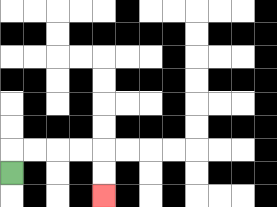{'start': '[0, 7]', 'end': '[4, 8]', 'path_directions': 'U,R,R,R,R,D,D', 'path_coordinates': '[[0, 7], [0, 6], [1, 6], [2, 6], [3, 6], [4, 6], [4, 7], [4, 8]]'}